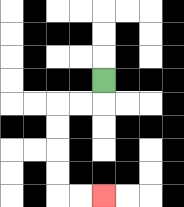{'start': '[4, 3]', 'end': '[4, 8]', 'path_directions': 'D,L,L,D,D,D,D,R,R', 'path_coordinates': '[[4, 3], [4, 4], [3, 4], [2, 4], [2, 5], [2, 6], [2, 7], [2, 8], [3, 8], [4, 8]]'}